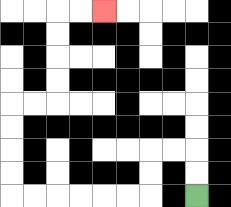{'start': '[8, 8]', 'end': '[4, 0]', 'path_directions': 'U,U,L,L,D,D,L,L,L,L,L,L,U,U,U,U,R,R,U,U,U,U,R,R', 'path_coordinates': '[[8, 8], [8, 7], [8, 6], [7, 6], [6, 6], [6, 7], [6, 8], [5, 8], [4, 8], [3, 8], [2, 8], [1, 8], [0, 8], [0, 7], [0, 6], [0, 5], [0, 4], [1, 4], [2, 4], [2, 3], [2, 2], [2, 1], [2, 0], [3, 0], [4, 0]]'}